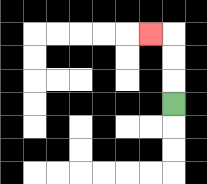{'start': '[7, 4]', 'end': '[6, 1]', 'path_directions': 'U,U,U,L', 'path_coordinates': '[[7, 4], [7, 3], [7, 2], [7, 1], [6, 1]]'}